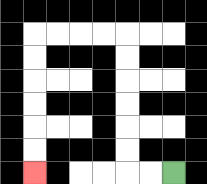{'start': '[7, 7]', 'end': '[1, 7]', 'path_directions': 'L,L,U,U,U,U,U,U,L,L,L,L,D,D,D,D,D,D', 'path_coordinates': '[[7, 7], [6, 7], [5, 7], [5, 6], [5, 5], [5, 4], [5, 3], [5, 2], [5, 1], [4, 1], [3, 1], [2, 1], [1, 1], [1, 2], [1, 3], [1, 4], [1, 5], [1, 6], [1, 7]]'}